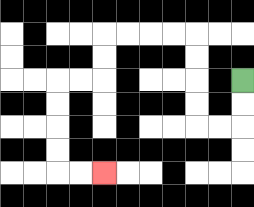{'start': '[10, 3]', 'end': '[4, 7]', 'path_directions': 'D,D,L,L,U,U,U,U,L,L,L,L,D,D,L,L,D,D,D,D,R,R', 'path_coordinates': '[[10, 3], [10, 4], [10, 5], [9, 5], [8, 5], [8, 4], [8, 3], [8, 2], [8, 1], [7, 1], [6, 1], [5, 1], [4, 1], [4, 2], [4, 3], [3, 3], [2, 3], [2, 4], [2, 5], [2, 6], [2, 7], [3, 7], [4, 7]]'}